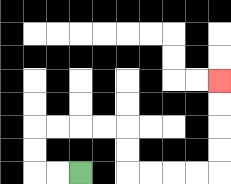{'start': '[3, 7]', 'end': '[9, 3]', 'path_directions': 'L,L,U,U,R,R,R,R,D,D,R,R,R,R,U,U,U,U', 'path_coordinates': '[[3, 7], [2, 7], [1, 7], [1, 6], [1, 5], [2, 5], [3, 5], [4, 5], [5, 5], [5, 6], [5, 7], [6, 7], [7, 7], [8, 7], [9, 7], [9, 6], [9, 5], [9, 4], [9, 3]]'}